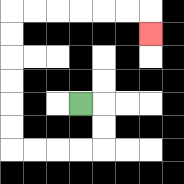{'start': '[3, 4]', 'end': '[6, 1]', 'path_directions': 'R,D,D,L,L,L,L,U,U,U,U,U,U,R,R,R,R,R,R,D', 'path_coordinates': '[[3, 4], [4, 4], [4, 5], [4, 6], [3, 6], [2, 6], [1, 6], [0, 6], [0, 5], [0, 4], [0, 3], [0, 2], [0, 1], [0, 0], [1, 0], [2, 0], [3, 0], [4, 0], [5, 0], [6, 0], [6, 1]]'}